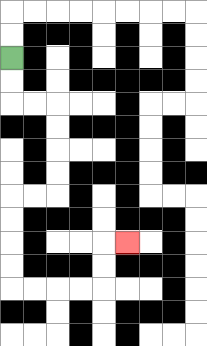{'start': '[0, 2]', 'end': '[5, 10]', 'path_directions': 'D,D,R,R,D,D,D,D,L,L,D,D,D,D,R,R,R,R,U,U,R', 'path_coordinates': '[[0, 2], [0, 3], [0, 4], [1, 4], [2, 4], [2, 5], [2, 6], [2, 7], [2, 8], [1, 8], [0, 8], [0, 9], [0, 10], [0, 11], [0, 12], [1, 12], [2, 12], [3, 12], [4, 12], [4, 11], [4, 10], [5, 10]]'}